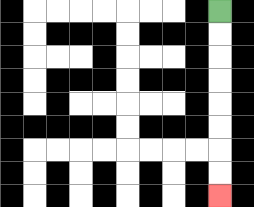{'start': '[9, 0]', 'end': '[9, 8]', 'path_directions': 'D,D,D,D,D,D,D,D', 'path_coordinates': '[[9, 0], [9, 1], [9, 2], [9, 3], [9, 4], [9, 5], [9, 6], [9, 7], [9, 8]]'}